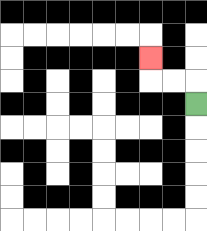{'start': '[8, 4]', 'end': '[6, 2]', 'path_directions': 'U,L,L,U', 'path_coordinates': '[[8, 4], [8, 3], [7, 3], [6, 3], [6, 2]]'}